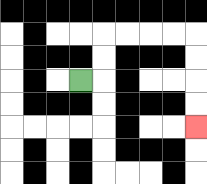{'start': '[3, 3]', 'end': '[8, 5]', 'path_directions': 'R,U,U,R,R,R,R,D,D,D,D', 'path_coordinates': '[[3, 3], [4, 3], [4, 2], [4, 1], [5, 1], [6, 1], [7, 1], [8, 1], [8, 2], [8, 3], [8, 4], [8, 5]]'}